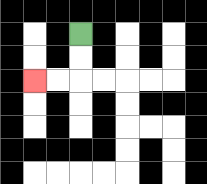{'start': '[3, 1]', 'end': '[1, 3]', 'path_directions': 'D,D,L,L', 'path_coordinates': '[[3, 1], [3, 2], [3, 3], [2, 3], [1, 3]]'}